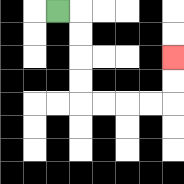{'start': '[2, 0]', 'end': '[7, 2]', 'path_directions': 'R,D,D,D,D,R,R,R,R,U,U', 'path_coordinates': '[[2, 0], [3, 0], [3, 1], [3, 2], [3, 3], [3, 4], [4, 4], [5, 4], [6, 4], [7, 4], [7, 3], [7, 2]]'}